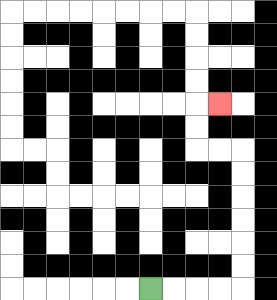{'start': '[6, 12]', 'end': '[9, 4]', 'path_directions': 'R,R,R,R,U,U,U,U,U,U,L,L,U,U,R', 'path_coordinates': '[[6, 12], [7, 12], [8, 12], [9, 12], [10, 12], [10, 11], [10, 10], [10, 9], [10, 8], [10, 7], [10, 6], [9, 6], [8, 6], [8, 5], [8, 4], [9, 4]]'}